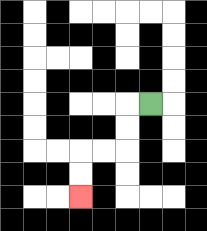{'start': '[6, 4]', 'end': '[3, 8]', 'path_directions': 'L,D,D,L,L,D,D', 'path_coordinates': '[[6, 4], [5, 4], [5, 5], [5, 6], [4, 6], [3, 6], [3, 7], [3, 8]]'}